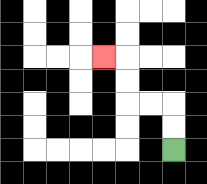{'start': '[7, 6]', 'end': '[4, 2]', 'path_directions': 'U,U,L,L,U,U,L', 'path_coordinates': '[[7, 6], [7, 5], [7, 4], [6, 4], [5, 4], [5, 3], [5, 2], [4, 2]]'}